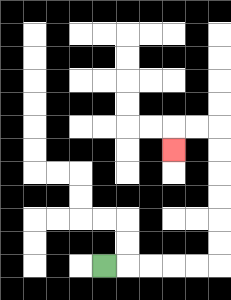{'start': '[4, 11]', 'end': '[7, 6]', 'path_directions': 'R,R,R,R,R,U,U,U,U,U,U,L,L,D', 'path_coordinates': '[[4, 11], [5, 11], [6, 11], [7, 11], [8, 11], [9, 11], [9, 10], [9, 9], [9, 8], [9, 7], [9, 6], [9, 5], [8, 5], [7, 5], [7, 6]]'}